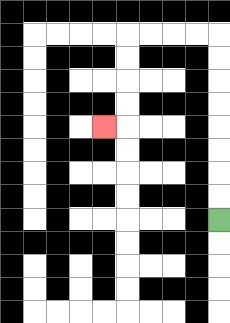{'start': '[9, 9]', 'end': '[4, 5]', 'path_directions': 'U,U,U,U,U,U,U,U,L,L,L,L,D,D,D,D,L', 'path_coordinates': '[[9, 9], [9, 8], [9, 7], [9, 6], [9, 5], [9, 4], [9, 3], [9, 2], [9, 1], [8, 1], [7, 1], [6, 1], [5, 1], [5, 2], [5, 3], [5, 4], [5, 5], [4, 5]]'}